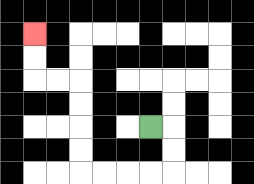{'start': '[6, 5]', 'end': '[1, 1]', 'path_directions': 'R,D,D,L,L,L,L,U,U,U,U,L,L,U,U', 'path_coordinates': '[[6, 5], [7, 5], [7, 6], [7, 7], [6, 7], [5, 7], [4, 7], [3, 7], [3, 6], [3, 5], [3, 4], [3, 3], [2, 3], [1, 3], [1, 2], [1, 1]]'}